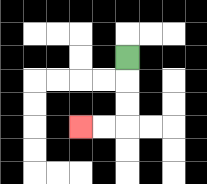{'start': '[5, 2]', 'end': '[3, 5]', 'path_directions': 'D,D,D,L,L', 'path_coordinates': '[[5, 2], [5, 3], [5, 4], [5, 5], [4, 5], [3, 5]]'}